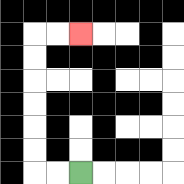{'start': '[3, 7]', 'end': '[3, 1]', 'path_directions': 'L,L,U,U,U,U,U,U,R,R', 'path_coordinates': '[[3, 7], [2, 7], [1, 7], [1, 6], [1, 5], [1, 4], [1, 3], [1, 2], [1, 1], [2, 1], [3, 1]]'}